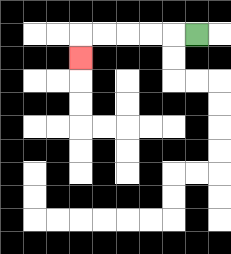{'start': '[8, 1]', 'end': '[3, 2]', 'path_directions': 'L,L,L,L,L,D', 'path_coordinates': '[[8, 1], [7, 1], [6, 1], [5, 1], [4, 1], [3, 1], [3, 2]]'}